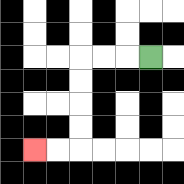{'start': '[6, 2]', 'end': '[1, 6]', 'path_directions': 'L,L,L,D,D,D,D,L,L', 'path_coordinates': '[[6, 2], [5, 2], [4, 2], [3, 2], [3, 3], [3, 4], [3, 5], [3, 6], [2, 6], [1, 6]]'}